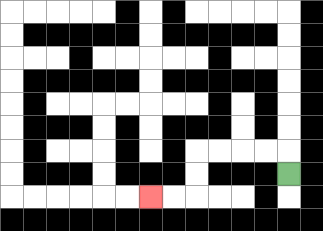{'start': '[12, 7]', 'end': '[6, 8]', 'path_directions': 'U,L,L,L,L,D,D,L,L', 'path_coordinates': '[[12, 7], [12, 6], [11, 6], [10, 6], [9, 6], [8, 6], [8, 7], [8, 8], [7, 8], [6, 8]]'}